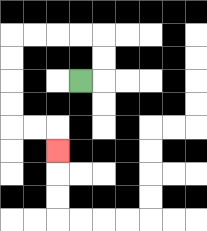{'start': '[3, 3]', 'end': '[2, 6]', 'path_directions': 'R,U,U,L,L,L,L,D,D,D,D,R,R,D', 'path_coordinates': '[[3, 3], [4, 3], [4, 2], [4, 1], [3, 1], [2, 1], [1, 1], [0, 1], [0, 2], [0, 3], [0, 4], [0, 5], [1, 5], [2, 5], [2, 6]]'}